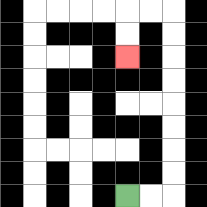{'start': '[5, 8]', 'end': '[5, 2]', 'path_directions': 'R,R,U,U,U,U,U,U,U,U,L,L,D,D', 'path_coordinates': '[[5, 8], [6, 8], [7, 8], [7, 7], [7, 6], [7, 5], [7, 4], [7, 3], [7, 2], [7, 1], [7, 0], [6, 0], [5, 0], [5, 1], [5, 2]]'}